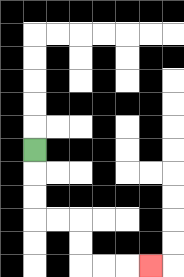{'start': '[1, 6]', 'end': '[6, 11]', 'path_directions': 'D,D,D,R,R,D,D,R,R,R', 'path_coordinates': '[[1, 6], [1, 7], [1, 8], [1, 9], [2, 9], [3, 9], [3, 10], [3, 11], [4, 11], [5, 11], [6, 11]]'}